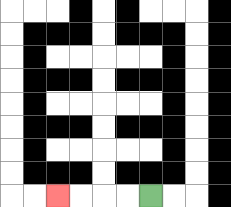{'start': '[6, 8]', 'end': '[2, 8]', 'path_directions': 'L,L,L,L', 'path_coordinates': '[[6, 8], [5, 8], [4, 8], [3, 8], [2, 8]]'}